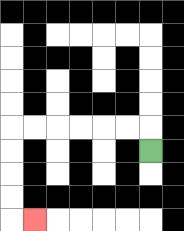{'start': '[6, 6]', 'end': '[1, 9]', 'path_directions': 'U,L,L,L,L,L,L,D,D,D,D,R', 'path_coordinates': '[[6, 6], [6, 5], [5, 5], [4, 5], [3, 5], [2, 5], [1, 5], [0, 5], [0, 6], [0, 7], [0, 8], [0, 9], [1, 9]]'}